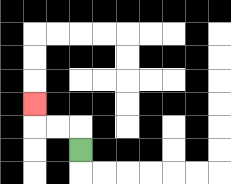{'start': '[3, 6]', 'end': '[1, 4]', 'path_directions': 'U,L,L,U', 'path_coordinates': '[[3, 6], [3, 5], [2, 5], [1, 5], [1, 4]]'}